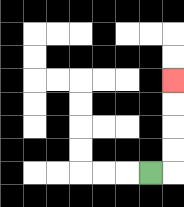{'start': '[6, 7]', 'end': '[7, 3]', 'path_directions': 'R,U,U,U,U', 'path_coordinates': '[[6, 7], [7, 7], [7, 6], [7, 5], [7, 4], [7, 3]]'}